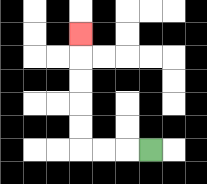{'start': '[6, 6]', 'end': '[3, 1]', 'path_directions': 'L,L,L,U,U,U,U,U', 'path_coordinates': '[[6, 6], [5, 6], [4, 6], [3, 6], [3, 5], [3, 4], [3, 3], [3, 2], [3, 1]]'}